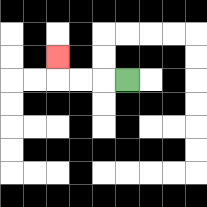{'start': '[5, 3]', 'end': '[2, 2]', 'path_directions': 'L,L,L,U', 'path_coordinates': '[[5, 3], [4, 3], [3, 3], [2, 3], [2, 2]]'}